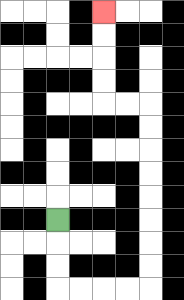{'start': '[2, 9]', 'end': '[4, 0]', 'path_directions': 'D,D,D,R,R,R,R,U,U,U,U,U,U,U,U,L,L,U,U,U,U', 'path_coordinates': '[[2, 9], [2, 10], [2, 11], [2, 12], [3, 12], [4, 12], [5, 12], [6, 12], [6, 11], [6, 10], [6, 9], [6, 8], [6, 7], [6, 6], [6, 5], [6, 4], [5, 4], [4, 4], [4, 3], [4, 2], [4, 1], [4, 0]]'}